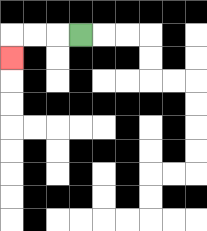{'start': '[3, 1]', 'end': '[0, 2]', 'path_directions': 'L,L,L,D', 'path_coordinates': '[[3, 1], [2, 1], [1, 1], [0, 1], [0, 2]]'}